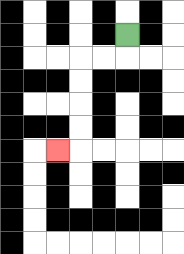{'start': '[5, 1]', 'end': '[2, 6]', 'path_directions': 'D,L,L,D,D,D,D,L', 'path_coordinates': '[[5, 1], [5, 2], [4, 2], [3, 2], [3, 3], [3, 4], [3, 5], [3, 6], [2, 6]]'}